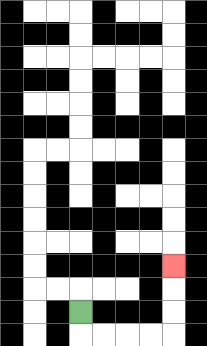{'start': '[3, 13]', 'end': '[7, 11]', 'path_directions': 'D,R,R,R,R,U,U,U', 'path_coordinates': '[[3, 13], [3, 14], [4, 14], [5, 14], [6, 14], [7, 14], [7, 13], [7, 12], [7, 11]]'}